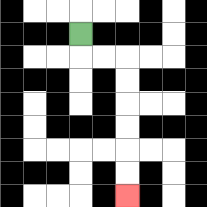{'start': '[3, 1]', 'end': '[5, 8]', 'path_directions': 'D,R,R,D,D,D,D,D,D', 'path_coordinates': '[[3, 1], [3, 2], [4, 2], [5, 2], [5, 3], [5, 4], [5, 5], [5, 6], [5, 7], [5, 8]]'}